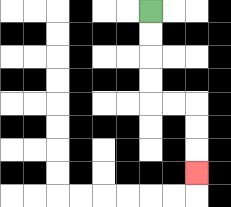{'start': '[6, 0]', 'end': '[8, 7]', 'path_directions': 'D,D,D,D,R,R,D,D,D', 'path_coordinates': '[[6, 0], [6, 1], [6, 2], [6, 3], [6, 4], [7, 4], [8, 4], [8, 5], [8, 6], [8, 7]]'}